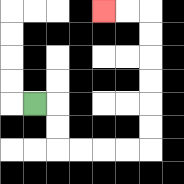{'start': '[1, 4]', 'end': '[4, 0]', 'path_directions': 'R,D,D,R,R,R,R,U,U,U,U,U,U,L,L', 'path_coordinates': '[[1, 4], [2, 4], [2, 5], [2, 6], [3, 6], [4, 6], [5, 6], [6, 6], [6, 5], [6, 4], [6, 3], [6, 2], [6, 1], [6, 0], [5, 0], [4, 0]]'}